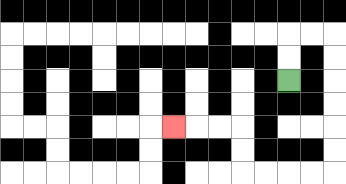{'start': '[12, 3]', 'end': '[7, 5]', 'path_directions': 'U,U,R,R,D,D,D,D,D,D,L,L,L,L,U,U,L,L,L', 'path_coordinates': '[[12, 3], [12, 2], [12, 1], [13, 1], [14, 1], [14, 2], [14, 3], [14, 4], [14, 5], [14, 6], [14, 7], [13, 7], [12, 7], [11, 7], [10, 7], [10, 6], [10, 5], [9, 5], [8, 5], [7, 5]]'}